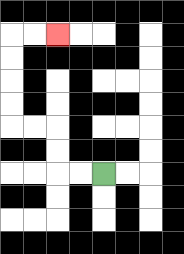{'start': '[4, 7]', 'end': '[2, 1]', 'path_directions': 'L,L,U,U,L,L,U,U,U,U,R,R', 'path_coordinates': '[[4, 7], [3, 7], [2, 7], [2, 6], [2, 5], [1, 5], [0, 5], [0, 4], [0, 3], [0, 2], [0, 1], [1, 1], [2, 1]]'}